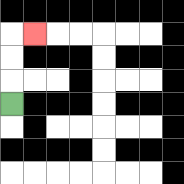{'start': '[0, 4]', 'end': '[1, 1]', 'path_directions': 'U,U,U,R', 'path_coordinates': '[[0, 4], [0, 3], [0, 2], [0, 1], [1, 1]]'}